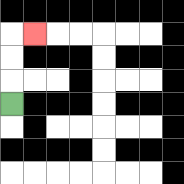{'start': '[0, 4]', 'end': '[1, 1]', 'path_directions': 'U,U,U,R', 'path_coordinates': '[[0, 4], [0, 3], [0, 2], [0, 1], [1, 1]]'}